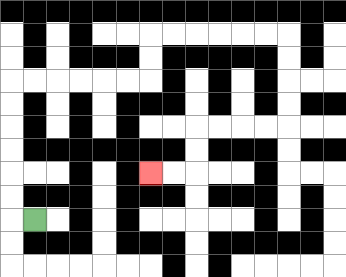{'start': '[1, 9]', 'end': '[6, 7]', 'path_directions': 'L,U,U,U,U,U,U,R,R,R,R,R,R,U,U,R,R,R,R,R,R,D,D,D,D,L,L,L,L,D,D,L,L', 'path_coordinates': '[[1, 9], [0, 9], [0, 8], [0, 7], [0, 6], [0, 5], [0, 4], [0, 3], [1, 3], [2, 3], [3, 3], [4, 3], [5, 3], [6, 3], [6, 2], [6, 1], [7, 1], [8, 1], [9, 1], [10, 1], [11, 1], [12, 1], [12, 2], [12, 3], [12, 4], [12, 5], [11, 5], [10, 5], [9, 5], [8, 5], [8, 6], [8, 7], [7, 7], [6, 7]]'}